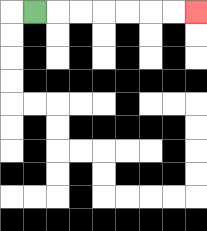{'start': '[1, 0]', 'end': '[8, 0]', 'path_directions': 'R,R,R,R,R,R,R', 'path_coordinates': '[[1, 0], [2, 0], [3, 0], [4, 0], [5, 0], [6, 0], [7, 0], [8, 0]]'}